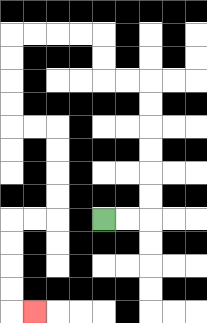{'start': '[4, 9]', 'end': '[1, 13]', 'path_directions': 'R,R,U,U,U,U,U,U,L,L,U,U,L,L,L,L,D,D,D,D,R,R,D,D,D,D,L,L,D,D,D,D,R', 'path_coordinates': '[[4, 9], [5, 9], [6, 9], [6, 8], [6, 7], [6, 6], [6, 5], [6, 4], [6, 3], [5, 3], [4, 3], [4, 2], [4, 1], [3, 1], [2, 1], [1, 1], [0, 1], [0, 2], [0, 3], [0, 4], [0, 5], [1, 5], [2, 5], [2, 6], [2, 7], [2, 8], [2, 9], [1, 9], [0, 9], [0, 10], [0, 11], [0, 12], [0, 13], [1, 13]]'}